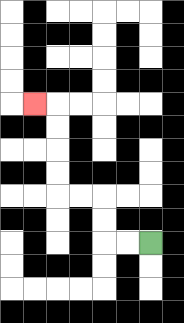{'start': '[6, 10]', 'end': '[1, 4]', 'path_directions': 'L,L,U,U,L,L,U,U,U,U,L', 'path_coordinates': '[[6, 10], [5, 10], [4, 10], [4, 9], [4, 8], [3, 8], [2, 8], [2, 7], [2, 6], [2, 5], [2, 4], [1, 4]]'}